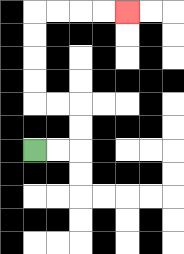{'start': '[1, 6]', 'end': '[5, 0]', 'path_directions': 'R,R,U,U,L,L,U,U,U,U,R,R,R,R', 'path_coordinates': '[[1, 6], [2, 6], [3, 6], [3, 5], [3, 4], [2, 4], [1, 4], [1, 3], [1, 2], [1, 1], [1, 0], [2, 0], [3, 0], [4, 0], [5, 0]]'}